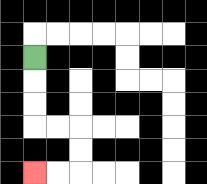{'start': '[1, 2]', 'end': '[1, 7]', 'path_directions': 'D,D,D,R,R,D,D,L,L', 'path_coordinates': '[[1, 2], [1, 3], [1, 4], [1, 5], [2, 5], [3, 5], [3, 6], [3, 7], [2, 7], [1, 7]]'}